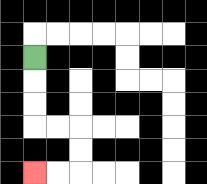{'start': '[1, 2]', 'end': '[1, 7]', 'path_directions': 'D,D,D,R,R,D,D,L,L', 'path_coordinates': '[[1, 2], [1, 3], [1, 4], [1, 5], [2, 5], [3, 5], [3, 6], [3, 7], [2, 7], [1, 7]]'}